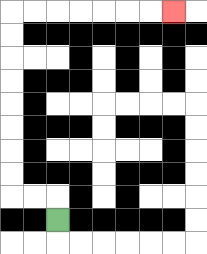{'start': '[2, 9]', 'end': '[7, 0]', 'path_directions': 'U,L,L,U,U,U,U,U,U,U,U,R,R,R,R,R,R,R', 'path_coordinates': '[[2, 9], [2, 8], [1, 8], [0, 8], [0, 7], [0, 6], [0, 5], [0, 4], [0, 3], [0, 2], [0, 1], [0, 0], [1, 0], [2, 0], [3, 0], [4, 0], [5, 0], [6, 0], [7, 0]]'}